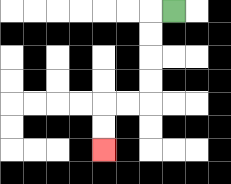{'start': '[7, 0]', 'end': '[4, 6]', 'path_directions': 'L,D,D,D,D,L,L,D,D', 'path_coordinates': '[[7, 0], [6, 0], [6, 1], [6, 2], [6, 3], [6, 4], [5, 4], [4, 4], [4, 5], [4, 6]]'}